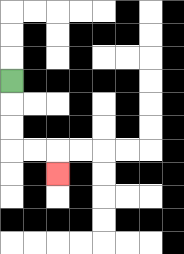{'start': '[0, 3]', 'end': '[2, 7]', 'path_directions': 'D,D,D,R,R,D', 'path_coordinates': '[[0, 3], [0, 4], [0, 5], [0, 6], [1, 6], [2, 6], [2, 7]]'}